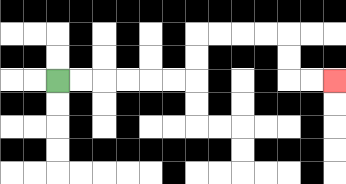{'start': '[2, 3]', 'end': '[14, 3]', 'path_directions': 'R,R,R,R,R,R,U,U,R,R,R,R,D,D,R,R', 'path_coordinates': '[[2, 3], [3, 3], [4, 3], [5, 3], [6, 3], [7, 3], [8, 3], [8, 2], [8, 1], [9, 1], [10, 1], [11, 1], [12, 1], [12, 2], [12, 3], [13, 3], [14, 3]]'}